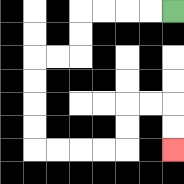{'start': '[7, 0]', 'end': '[7, 6]', 'path_directions': 'L,L,L,L,D,D,L,L,D,D,D,D,R,R,R,R,U,U,R,R,D,D', 'path_coordinates': '[[7, 0], [6, 0], [5, 0], [4, 0], [3, 0], [3, 1], [3, 2], [2, 2], [1, 2], [1, 3], [1, 4], [1, 5], [1, 6], [2, 6], [3, 6], [4, 6], [5, 6], [5, 5], [5, 4], [6, 4], [7, 4], [7, 5], [7, 6]]'}